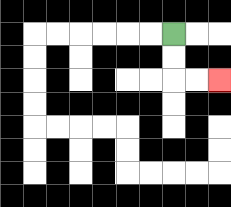{'start': '[7, 1]', 'end': '[9, 3]', 'path_directions': 'D,D,R,R', 'path_coordinates': '[[7, 1], [7, 2], [7, 3], [8, 3], [9, 3]]'}